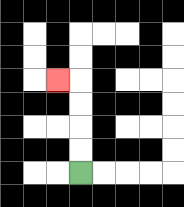{'start': '[3, 7]', 'end': '[2, 3]', 'path_directions': 'U,U,U,U,L', 'path_coordinates': '[[3, 7], [3, 6], [3, 5], [3, 4], [3, 3], [2, 3]]'}